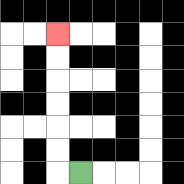{'start': '[3, 7]', 'end': '[2, 1]', 'path_directions': 'L,U,U,U,U,U,U', 'path_coordinates': '[[3, 7], [2, 7], [2, 6], [2, 5], [2, 4], [2, 3], [2, 2], [2, 1]]'}